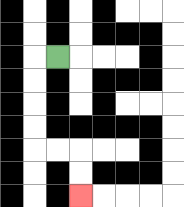{'start': '[2, 2]', 'end': '[3, 8]', 'path_directions': 'L,D,D,D,D,R,R,D,D', 'path_coordinates': '[[2, 2], [1, 2], [1, 3], [1, 4], [1, 5], [1, 6], [2, 6], [3, 6], [3, 7], [3, 8]]'}